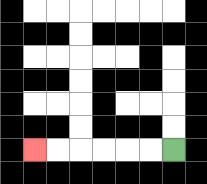{'start': '[7, 6]', 'end': '[1, 6]', 'path_directions': 'L,L,L,L,L,L', 'path_coordinates': '[[7, 6], [6, 6], [5, 6], [4, 6], [3, 6], [2, 6], [1, 6]]'}